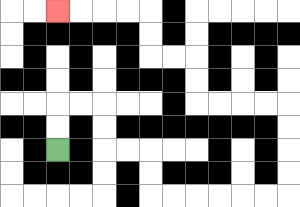{'start': '[2, 6]', 'end': '[2, 0]', 'path_directions': 'U,U,R,R,D,D,R,R,D,D,R,R,R,R,R,R,U,U,U,U,L,L,L,L,U,U,L,L,U,U,L,L,L,L', 'path_coordinates': '[[2, 6], [2, 5], [2, 4], [3, 4], [4, 4], [4, 5], [4, 6], [5, 6], [6, 6], [6, 7], [6, 8], [7, 8], [8, 8], [9, 8], [10, 8], [11, 8], [12, 8], [12, 7], [12, 6], [12, 5], [12, 4], [11, 4], [10, 4], [9, 4], [8, 4], [8, 3], [8, 2], [7, 2], [6, 2], [6, 1], [6, 0], [5, 0], [4, 0], [3, 0], [2, 0]]'}